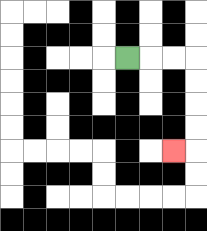{'start': '[5, 2]', 'end': '[7, 6]', 'path_directions': 'R,R,R,D,D,D,D,L', 'path_coordinates': '[[5, 2], [6, 2], [7, 2], [8, 2], [8, 3], [8, 4], [8, 5], [8, 6], [7, 6]]'}